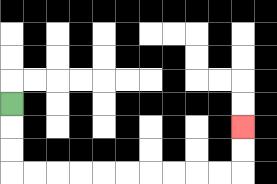{'start': '[0, 4]', 'end': '[10, 5]', 'path_directions': 'D,D,D,R,R,R,R,R,R,R,R,R,R,U,U', 'path_coordinates': '[[0, 4], [0, 5], [0, 6], [0, 7], [1, 7], [2, 7], [3, 7], [4, 7], [5, 7], [6, 7], [7, 7], [8, 7], [9, 7], [10, 7], [10, 6], [10, 5]]'}